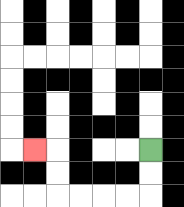{'start': '[6, 6]', 'end': '[1, 6]', 'path_directions': 'D,D,L,L,L,L,U,U,L', 'path_coordinates': '[[6, 6], [6, 7], [6, 8], [5, 8], [4, 8], [3, 8], [2, 8], [2, 7], [2, 6], [1, 6]]'}